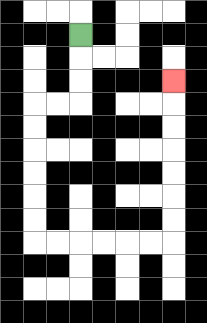{'start': '[3, 1]', 'end': '[7, 3]', 'path_directions': 'D,D,D,L,L,D,D,D,D,D,D,R,R,R,R,R,R,U,U,U,U,U,U,U', 'path_coordinates': '[[3, 1], [3, 2], [3, 3], [3, 4], [2, 4], [1, 4], [1, 5], [1, 6], [1, 7], [1, 8], [1, 9], [1, 10], [2, 10], [3, 10], [4, 10], [5, 10], [6, 10], [7, 10], [7, 9], [7, 8], [7, 7], [7, 6], [7, 5], [7, 4], [7, 3]]'}